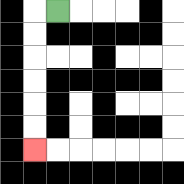{'start': '[2, 0]', 'end': '[1, 6]', 'path_directions': 'L,D,D,D,D,D,D', 'path_coordinates': '[[2, 0], [1, 0], [1, 1], [1, 2], [1, 3], [1, 4], [1, 5], [1, 6]]'}